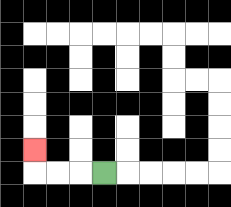{'start': '[4, 7]', 'end': '[1, 6]', 'path_directions': 'L,L,L,U', 'path_coordinates': '[[4, 7], [3, 7], [2, 7], [1, 7], [1, 6]]'}